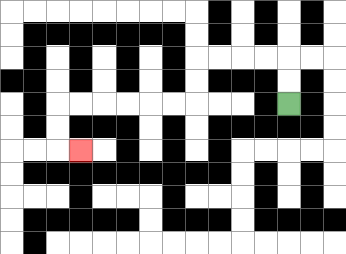{'start': '[12, 4]', 'end': '[3, 6]', 'path_directions': 'U,U,L,L,L,L,D,D,L,L,L,L,L,L,D,D,R', 'path_coordinates': '[[12, 4], [12, 3], [12, 2], [11, 2], [10, 2], [9, 2], [8, 2], [8, 3], [8, 4], [7, 4], [6, 4], [5, 4], [4, 4], [3, 4], [2, 4], [2, 5], [2, 6], [3, 6]]'}